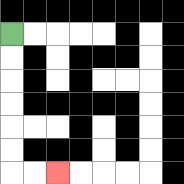{'start': '[0, 1]', 'end': '[2, 7]', 'path_directions': 'D,D,D,D,D,D,R,R', 'path_coordinates': '[[0, 1], [0, 2], [0, 3], [0, 4], [0, 5], [0, 6], [0, 7], [1, 7], [2, 7]]'}